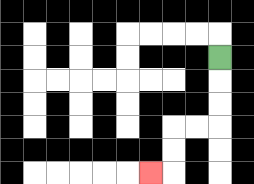{'start': '[9, 2]', 'end': '[6, 7]', 'path_directions': 'D,D,D,L,L,D,D,L', 'path_coordinates': '[[9, 2], [9, 3], [9, 4], [9, 5], [8, 5], [7, 5], [7, 6], [7, 7], [6, 7]]'}